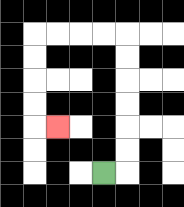{'start': '[4, 7]', 'end': '[2, 5]', 'path_directions': 'R,U,U,U,U,U,U,L,L,L,L,D,D,D,D,R', 'path_coordinates': '[[4, 7], [5, 7], [5, 6], [5, 5], [5, 4], [5, 3], [5, 2], [5, 1], [4, 1], [3, 1], [2, 1], [1, 1], [1, 2], [1, 3], [1, 4], [1, 5], [2, 5]]'}